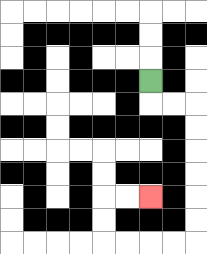{'start': '[6, 3]', 'end': '[6, 8]', 'path_directions': 'D,R,R,D,D,D,D,D,D,L,L,L,L,U,U,R,R', 'path_coordinates': '[[6, 3], [6, 4], [7, 4], [8, 4], [8, 5], [8, 6], [8, 7], [8, 8], [8, 9], [8, 10], [7, 10], [6, 10], [5, 10], [4, 10], [4, 9], [4, 8], [5, 8], [6, 8]]'}